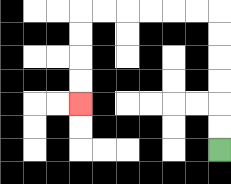{'start': '[9, 6]', 'end': '[3, 4]', 'path_directions': 'U,U,U,U,U,U,L,L,L,L,L,L,D,D,D,D', 'path_coordinates': '[[9, 6], [9, 5], [9, 4], [9, 3], [9, 2], [9, 1], [9, 0], [8, 0], [7, 0], [6, 0], [5, 0], [4, 0], [3, 0], [3, 1], [3, 2], [3, 3], [3, 4]]'}